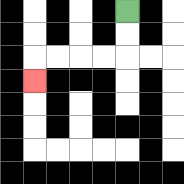{'start': '[5, 0]', 'end': '[1, 3]', 'path_directions': 'D,D,L,L,L,L,D', 'path_coordinates': '[[5, 0], [5, 1], [5, 2], [4, 2], [3, 2], [2, 2], [1, 2], [1, 3]]'}